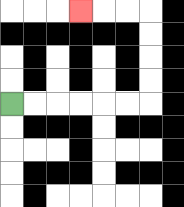{'start': '[0, 4]', 'end': '[3, 0]', 'path_directions': 'R,R,R,R,R,R,U,U,U,U,L,L,L', 'path_coordinates': '[[0, 4], [1, 4], [2, 4], [3, 4], [4, 4], [5, 4], [6, 4], [6, 3], [6, 2], [6, 1], [6, 0], [5, 0], [4, 0], [3, 0]]'}